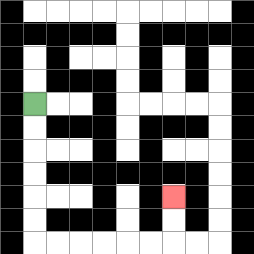{'start': '[1, 4]', 'end': '[7, 8]', 'path_directions': 'D,D,D,D,D,D,R,R,R,R,R,R,U,U', 'path_coordinates': '[[1, 4], [1, 5], [1, 6], [1, 7], [1, 8], [1, 9], [1, 10], [2, 10], [3, 10], [4, 10], [5, 10], [6, 10], [7, 10], [7, 9], [7, 8]]'}